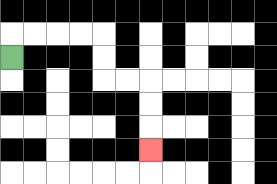{'start': '[0, 2]', 'end': '[6, 6]', 'path_directions': 'U,R,R,R,R,D,D,R,R,D,D,D', 'path_coordinates': '[[0, 2], [0, 1], [1, 1], [2, 1], [3, 1], [4, 1], [4, 2], [4, 3], [5, 3], [6, 3], [6, 4], [6, 5], [6, 6]]'}